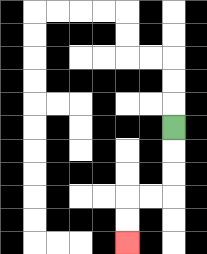{'start': '[7, 5]', 'end': '[5, 10]', 'path_directions': 'D,D,D,L,L,D,D', 'path_coordinates': '[[7, 5], [7, 6], [7, 7], [7, 8], [6, 8], [5, 8], [5, 9], [5, 10]]'}